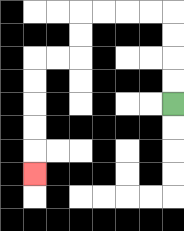{'start': '[7, 4]', 'end': '[1, 7]', 'path_directions': 'U,U,U,U,L,L,L,L,D,D,L,L,D,D,D,D,D', 'path_coordinates': '[[7, 4], [7, 3], [7, 2], [7, 1], [7, 0], [6, 0], [5, 0], [4, 0], [3, 0], [3, 1], [3, 2], [2, 2], [1, 2], [1, 3], [1, 4], [1, 5], [1, 6], [1, 7]]'}